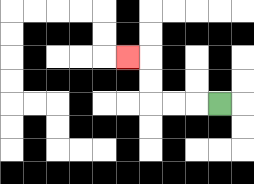{'start': '[9, 4]', 'end': '[5, 2]', 'path_directions': 'L,L,L,U,U,L', 'path_coordinates': '[[9, 4], [8, 4], [7, 4], [6, 4], [6, 3], [6, 2], [5, 2]]'}